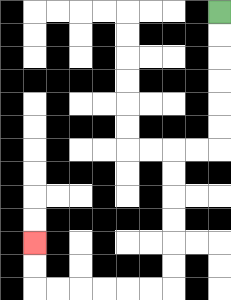{'start': '[9, 0]', 'end': '[1, 10]', 'path_directions': 'D,D,D,D,D,D,L,L,D,D,D,D,D,D,L,L,L,L,L,L,U,U', 'path_coordinates': '[[9, 0], [9, 1], [9, 2], [9, 3], [9, 4], [9, 5], [9, 6], [8, 6], [7, 6], [7, 7], [7, 8], [7, 9], [7, 10], [7, 11], [7, 12], [6, 12], [5, 12], [4, 12], [3, 12], [2, 12], [1, 12], [1, 11], [1, 10]]'}